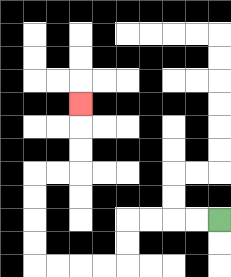{'start': '[9, 9]', 'end': '[3, 4]', 'path_directions': 'L,L,L,L,D,D,L,L,L,L,U,U,U,U,R,R,U,U,U', 'path_coordinates': '[[9, 9], [8, 9], [7, 9], [6, 9], [5, 9], [5, 10], [5, 11], [4, 11], [3, 11], [2, 11], [1, 11], [1, 10], [1, 9], [1, 8], [1, 7], [2, 7], [3, 7], [3, 6], [3, 5], [3, 4]]'}